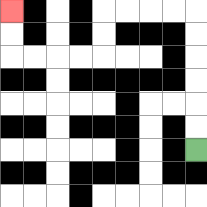{'start': '[8, 6]', 'end': '[0, 0]', 'path_directions': 'U,U,U,U,U,U,L,L,L,L,D,D,L,L,L,L,U,U', 'path_coordinates': '[[8, 6], [8, 5], [8, 4], [8, 3], [8, 2], [8, 1], [8, 0], [7, 0], [6, 0], [5, 0], [4, 0], [4, 1], [4, 2], [3, 2], [2, 2], [1, 2], [0, 2], [0, 1], [0, 0]]'}